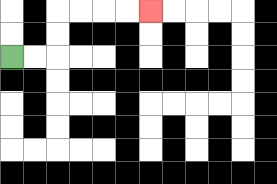{'start': '[0, 2]', 'end': '[6, 0]', 'path_directions': 'R,R,U,U,R,R,R,R', 'path_coordinates': '[[0, 2], [1, 2], [2, 2], [2, 1], [2, 0], [3, 0], [4, 0], [5, 0], [6, 0]]'}